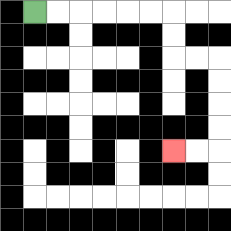{'start': '[1, 0]', 'end': '[7, 6]', 'path_directions': 'R,R,R,R,R,R,D,D,R,R,D,D,D,D,L,L', 'path_coordinates': '[[1, 0], [2, 0], [3, 0], [4, 0], [5, 0], [6, 0], [7, 0], [7, 1], [7, 2], [8, 2], [9, 2], [9, 3], [9, 4], [9, 5], [9, 6], [8, 6], [7, 6]]'}